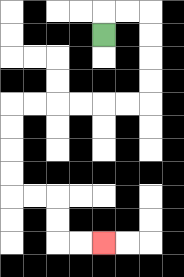{'start': '[4, 1]', 'end': '[4, 10]', 'path_directions': 'U,R,R,D,D,D,D,L,L,L,L,L,L,D,D,D,D,R,R,D,D,R,R', 'path_coordinates': '[[4, 1], [4, 0], [5, 0], [6, 0], [6, 1], [6, 2], [6, 3], [6, 4], [5, 4], [4, 4], [3, 4], [2, 4], [1, 4], [0, 4], [0, 5], [0, 6], [0, 7], [0, 8], [1, 8], [2, 8], [2, 9], [2, 10], [3, 10], [4, 10]]'}